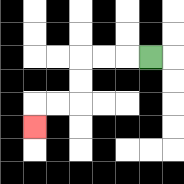{'start': '[6, 2]', 'end': '[1, 5]', 'path_directions': 'L,L,L,D,D,L,L,D', 'path_coordinates': '[[6, 2], [5, 2], [4, 2], [3, 2], [3, 3], [3, 4], [2, 4], [1, 4], [1, 5]]'}